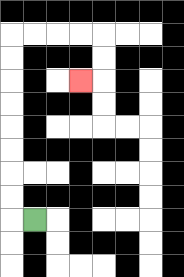{'start': '[1, 9]', 'end': '[3, 3]', 'path_directions': 'L,U,U,U,U,U,U,U,U,R,R,R,R,D,D,L', 'path_coordinates': '[[1, 9], [0, 9], [0, 8], [0, 7], [0, 6], [0, 5], [0, 4], [0, 3], [0, 2], [0, 1], [1, 1], [2, 1], [3, 1], [4, 1], [4, 2], [4, 3], [3, 3]]'}